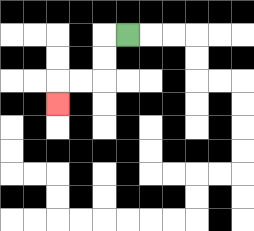{'start': '[5, 1]', 'end': '[2, 4]', 'path_directions': 'L,D,D,L,L,D', 'path_coordinates': '[[5, 1], [4, 1], [4, 2], [4, 3], [3, 3], [2, 3], [2, 4]]'}